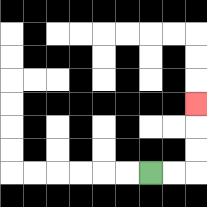{'start': '[6, 7]', 'end': '[8, 4]', 'path_directions': 'R,R,U,U,U', 'path_coordinates': '[[6, 7], [7, 7], [8, 7], [8, 6], [8, 5], [8, 4]]'}